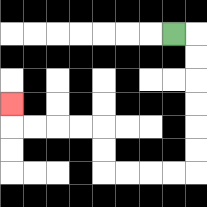{'start': '[7, 1]', 'end': '[0, 4]', 'path_directions': 'R,D,D,D,D,D,D,L,L,L,L,U,U,L,L,L,L,U', 'path_coordinates': '[[7, 1], [8, 1], [8, 2], [8, 3], [8, 4], [8, 5], [8, 6], [8, 7], [7, 7], [6, 7], [5, 7], [4, 7], [4, 6], [4, 5], [3, 5], [2, 5], [1, 5], [0, 5], [0, 4]]'}